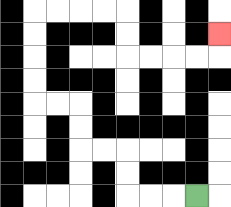{'start': '[8, 8]', 'end': '[9, 1]', 'path_directions': 'L,L,L,U,U,L,L,U,U,L,L,U,U,U,U,R,R,R,R,D,D,R,R,R,R,U', 'path_coordinates': '[[8, 8], [7, 8], [6, 8], [5, 8], [5, 7], [5, 6], [4, 6], [3, 6], [3, 5], [3, 4], [2, 4], [1, 4], [1, 3], [1, 2], [1, 1], [1, 0], [2, 0], [3, 0], [4, 0], [5, 0], [5, 1], [5, 2], [6, 2], [7, 2], [8, 2], [9, 2], [9, 1]]'}